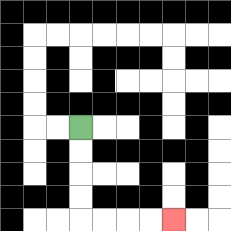{'start': '[3, 5]', 'end': '[7, 9]', 'path_directions': 'D,D,D,D,R,R,R,R', 'path_coordinates': '[[3, 5], [3, 6], [3, 7], [3, 8], [3, 9], [4, 9], [5, 9], [6, 9], [7, 9]]'}